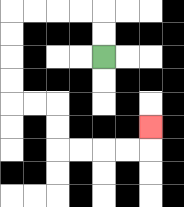{'start': '[4, 2]', 'end': '[6, 5]', 'path_directions': 'U,U,L,L,L,L,D,D,D,D,R,R,D,D,R,R,R,R,U', 'path_coordinates': '[[4, 2], [4, 1], [4, 0], [3, 0], [2, 0], [1, 0], [0, 0], [0, 1], [0, 2], [0, 3], [0, 4], [1, 4], [2, 4], [2, 5], [2, 6], [3, 6], [4, 6], [5, 6], [6, 6], [6, 5]]'}